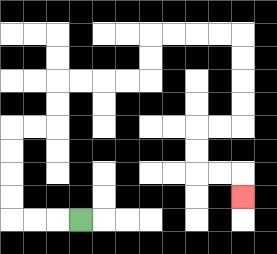{'start': '[3, 9]', 'end': '[10, 8]', 'path_directions': 'L,L,L,U,U,U,U,R,R,U,U,R,R,R,R,U,U,R,R,R,R,D,D,D,D,L,L,D,D,R,R,D', 'path_coordinates': '[[3, 9], [2, 9], [1, 9], [0, 9], [0, 8], [0, 7], [0, 6], [0, 5], [1, 5], [2, 5], [2, 4], [2, 3], [3, 3], [4, 3], [5, 3], [6, 3], [6, 2], [6, 1], [7, 1], [8, 1], [9, 1], [10, 1], [10, 2], [10, 3], [10, 4], [10, 5], [9, 5], [8, 5], [8, 6], [8, 7], [9, 7], [10, 7], [10, 8]]'}